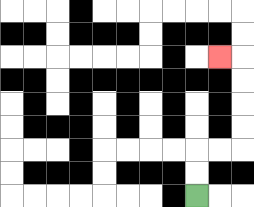{'start': '[8, 8]', 'end': '[9, 2]', 'path_directions': 'U,U,R,R,U,U,U,U,L', 'path_coordinates': '[[8, 8], [8, 7], [8, 6], [9, 6], [10, 6], [10, 5], [10, 4], [10, 3], [10, 2], [9, 2]]'}